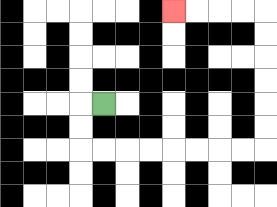{'start': '[4, 4]', 'end': '[7, 0]', 'path_directions': 'L,D,D,R,R,R,R,R,R,R,R,U,U,U,U,U,U,L,L,L,L', 'path_coordinates': '[[4, 4], [3, 4], [3, 5], [3, 6], [4, 6], [5, 6], [6, 6], [7, 6], [8, 6], [9, 6], [10, 6], [11, 6], [11, 5], [11, 4], [11, 3], [11, 2], [11, 1], [11, 0], [10, 0], [9, 0], [8, 0], [7, 0]]'}